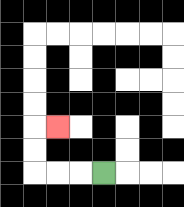{'start': '[4, 7]', 'end': '[2, 5]', 'path_directions': 'L,L,L,U,U,R', 'path_coordinates': '[[4, 7], [3, 7], [2, 7], [1, 7], [1, 6], [1, 5], [2, 5]]'}